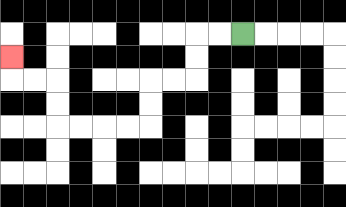{'start': '[10, 1]', 'end': '[0, 2]', 'path_directions': 'L,L,D,D,L,L,D,D,L,L,L,L,U,U,L,L,U', 'path_coordinates': '[[10, 1], [9, 1], [8, 1], [8, 2], [8, 3], [7, 3], [6, 3], [6, 4], [6, 5], [5, 5], [4, 5], [3, 5], [2, 5], [2, 4], [2, 3], [1, 3], [0, 3], [0, 2]]'}